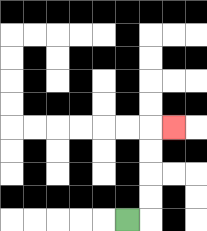{'start': '[5, 9]', 'end': '[7, 5]', 'path_directions': 'R,U,U,U,U,R', 'path_coordinates': '[[5, 9], [6, 9], [6, 8], [6, 7], [6, 6], [6, 5], [7, 5]]'}